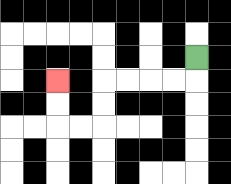{'start': '[8, 2]', 'end': '[2, 3]', 'path_directions': 'D,L,L,L,L,D,D,L,L,U,U', 'path_coordinates': '[[8, 2], [8, 3], [7, 3], [6, 3], [5, 3], [4, 3], [4, 4], [4, 5], [3, 5], [2, 5], [2, 4], [2, 3]]'}